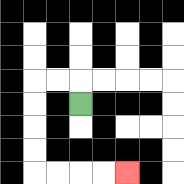{'start': '[3, 4]', 'end': '[5, 7]', 'path_directions': 'U,L,L,D,D,D,D,R,R,R,R', 'path_coordinates': '[[3, 4], [3, 3], [2, 3], [1, 3], [1, 4], [1, 5], [1, 6], [1, 7], [2, 7], [3, 7], [4, 7], [5, 7]]'}